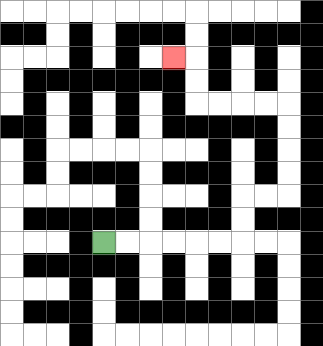{'start': '[4, 10]', 'end': '[7, 2]', 'path_directions': 'R,R,R,R,R,R,U,U,R,R,U,U,U,U,L,L,L,L,U,U,L', 'path_coordinates': '[[4, 10], [5, 10], [6, 10], [7, 10], [8, 10], [9, 10], [10, 10], [10, 9], [10, 8], [11, 8], [12, 8], [12, 7], [12, 6], [12, 5], [12, 4], [11, 4], [10, 4], [9, 4], [8, 4], [8, 3], [8, 2], [7, 2]]'}